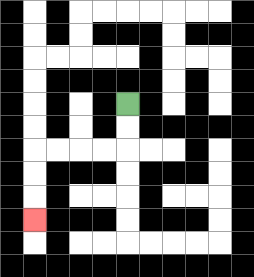{'start': '[5, 4]', 'end': '[1, 9]', 'path_directions': 'D,D,L,L,L,L,D,D,D', 'path_coordinates': '[[5, 4], [5, 5], [5, 6], [4, 6], [3, 6], [2, 6], [1, 6], [1, 7], [1, 8], [1, 9]]'}